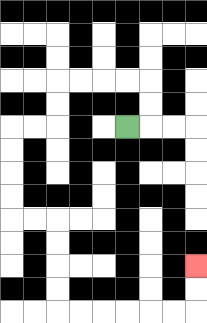{'start': '[5, 5]', 'end': '[8, 11]', 'path_directions': 'R,U,U,L,L,L,L,D,D,L,L,D,D,D,D,R,R,D,D,D,D,R,R,R,R,R,R,U,U', 'path_coordinates': '[[5, 5], [6, 5], [6, 4], [6, 3], [5, 3], [4, 3], [3, 3], [2, 3], [2, 4], [2, 5], [1, 5], [0, 5], [0, 6], [0, 7], [0, 8], [0, 9], [1, 9], [2, 9], [2, 10], [2, 11], [2, 12], [2, 13], [3, 13], [4, 13], [5, 13], [6, 13], [7, 13], [8, 13], [8, 12], [8, 11]]'}